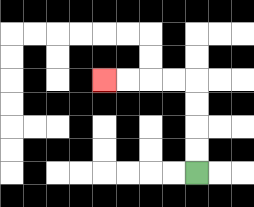{'start': '[8, 7]', 'end': '[4, 3]', 'path_directions': 'U,U,U,U,L,L,L,L', 'path_coordinates': '[[8, 7], [8, 6], [8, 5], [8, 4], [8, 3], [7, 3], [6, 3], [5, 3], [4, 3]]'}